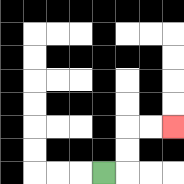{'start': '[4, 7]', 'end': '[7, 5]', 'path_directions': 'R,U,U,R,R', 'path_coordinates': '[[4, 7], [5, 7], [5, 6], [5, 5], [6, 5], [7, 5]]'}